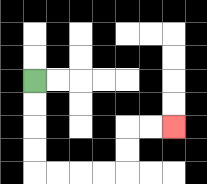{'start': '[1, 3]', 'end': '[7, 5]', 'path_directions': 'D,D,D,D,R,R,R,R,U,U,R,R', 'path_coordinates': '[[1, 3], [1, 4], [1, 5], [1, 6], [1, 7], [2, 7], [3, 7], [4, 7], [5, 7], [5, 6], [5, 5], [6, 5], [7, 5]]'}